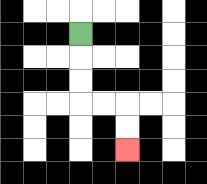{'start': '[3, 1]', 'end': '[5, 6]', 'path_directions': 'D,D,D,R,R,D,D', 'path_coordinates': '[[3, 1], [3, 2], [3, 3], [3, 4], [4, 4], [5, 4], [5, 5], [5, 6]]'}